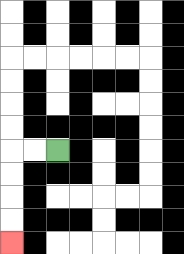{'start': '[2, 6]', 'end': '[0, 10]', 'path_directions': 'L,L,D,D,D,D', 'path_coordinates': '[[2, 6], [1, 6], [0, 6], [0, 7], [0, 8], [0, 9], [0, 10]]'}